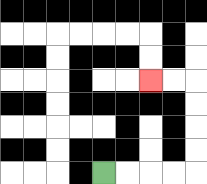{'start': '[4, 7]', 'end': '[6, 3]', 'path_directions': 'R,R,R,R,U,U,U,U,L,L', 'path_coordinates': '[[4, 7], [5, 7], [6, 7], [7, 7], [8, 7], [8, 6], [8, 5], [8, 4], [8, 3], [7, 3], [6, 3]]'}